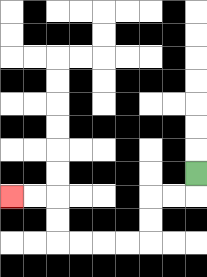{'start': '[8, 7]', 'end': '[0, 8]', 'path_directions': 'D,L,L,D,D,L,L,L,L,U,U,L,L', 'path_coordinates': '[[8, 7], [8, 8], [7, 8], [6, 8], [6, 9], [6, 10], [5, 10], [4, 10], [3, 10], [2, 10], [2, 9], [2, 8], [1, 8], [0, 8]]'}